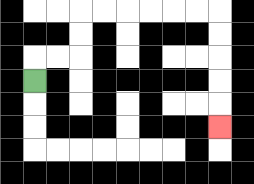{'start': '[1, 3]', 'end': '[9, 5]', 'path_directions': 'U,R,R,U,U,R,R,R,R,R,R,D,D,D,D,D', 'path_coordinates': '[[1, 3], [1, 2], [2, 2], [3, 2], [3, 1], [3, 0], [4, 0], [5, 0], [6, 0], [7, 0], [8, 0], [9, 0], [9, 1], [9, 2], [9, 3], [9, 4], [9, 5]]'}